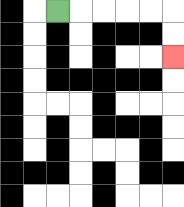{'start': '[2, 0]', 'end': '[7, 2]', 'path_directions': 'R,R,R,R,R,D,D', 'path_coordinates': '[[2, 0], [3, 0], [4, 0], [5, 0], [6, 0], [7, 0], [7, 1], [7, 2]]'}